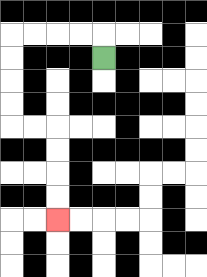{'start': '[4, 2]', 'end': '[2, 9]', 'path_directions': 'U,L,L,L,L,D,D,D,D,R,R,D,D,D,D', 'path_coordinates': '[[4, 2], [4, 1], [3, 1], [2, 1], [1, 1], [0, 1], [0, 2], [0, 3], [0, 4], [0, 5], [1, 5], [2, 5], [2, 6], [2, 7], [2, 8], [2, 9]]'}